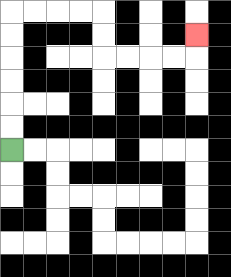{'start': '[0, 6]', 'end': '[8, 1]', 'path_directions': 'U,U,U,U,U,U,R,R,R,R,D,D,R,R,R,R,U', 'path_coordinates': '[[0, 6], [0, 5], [0, 4], [0, 3], [0, 2], [0, 1], [0, 0], [1, 0], [2, 0], [3, 0], [4, 0], [4, 1], [4, 2], [5, 2], [6, 2], [7, 2], [8, 2], [8, 1]]'}